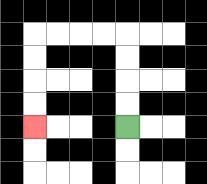{'start': '[5, 5]', 'end': '[1, 5]', 'path_directions': 'U,U,U,U,L,L,L,L,D,D,D,D', 'path_coordinates': '[[5, 5], [5, 4], [5, 3], [5, 2], [5, 1], [4, 1], [3, 1], [2, 1], [1, 1], [1, 2], [1, 3], [1, 4], [1, 5]]'}